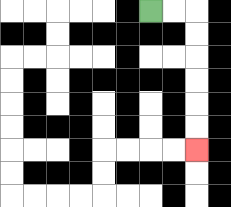{'start': '[6, 0]', 'end': '[8, 6]', 'path_directions': 'R,R,D,D,D,D,D,D', 'path_coordinates': '[[6, 0], [7, 0], [8, 0], [8, 1], [8, 2], [8, 3], [8, 4], [8, 5], [8, 6]]'}